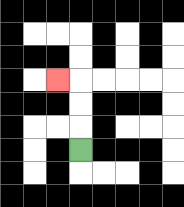{'start': '[3, 6]', 'end': '[2, 3]', 'path_directions': 'U,U,U,L', 'path_coordinates': '[[3, 6], [3, 5], [3, 4], [3, 3], [2, 3]]'}